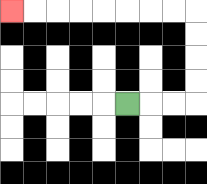{'start': '[5, 4]', 'end': '[0, 0]', 'path_directions': 'R,R,R,U,U,U,U,L,L,L,L,L,L,L,L', 'path_coordinates': '[[5, 4], [6, 4], [7, 4], [8, 4], [8, 3], [8, 2], [8, 1], [8, 0], [7, 0], [6, 0], [5, 0], [4, 0], [3, 0], [2, 0], [1, 0], [0, 0]]'}